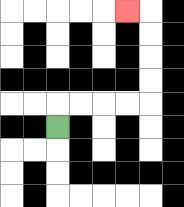{'start': '[2, 5]', 'end': '[5, 0]', 'path_directions': 'U,R,R,R,R,U,U,U,U,L', 'path_coordinates': '[[2, 5], [2, 4], [3, 4], [4, 4], [5, 4], [6, 4], [6, 3], [6, 2], [6, 1], [6, 0], [5, 0]]'}